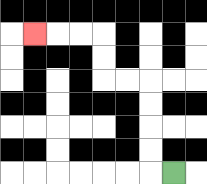{'start': '[7, 7]', 'end': '[1, 1]', 'path_directions': 'L,U,U,U,U,L,L,U,U,L,L,L', 'path_coordinates': '[[7, 7], [6, 7], [6, 6], [6, 5], [6, 4], [6, 3], [5, 3], [4, 3], [4, 2], [4, 1], [3, 1], [2, 1], [1, 1]]'}